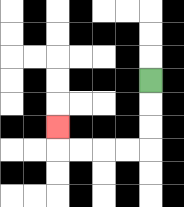{'start': '[6, 3]', 'end': '[2, 5]', 'path_directions': 'D,D,D,L,L,L,L,U', 'path_coordinates': '[[6, 3], [6, 4], [6, 5], [6, 6], [5, 6], [4, 6], [3, 6], [2, 6], [2, 5]]'}